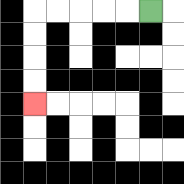{'start': '[6, 0]', 'end': '[1, 4]', 'path_directions': 'L,L,L,L,L,D,D,D,D', 'path_coordinates': '[[6, 0], [5, 0], [4, 0], [3, 0], [2, 0], [1, 0], [1, 1], [1, 2], [1, 3], [1, 4]]'}